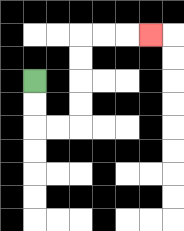{'start': '[1, 3]', 'end': '[6, 1]', 'path_directions': 'D,D,R,R,U,U,U,U,R,R,R', 'path_coordinates': '[[1, 3], [1, 4], [1, 5], [2, 5], [3, 5], [3, 4], [3, 3], [3, 2], [3, 1], [4, 1], [5, 1], [6, 1]]'}